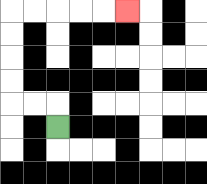{'start': '[2, 5]', 'end': '[5, 0]', 'path_directions': 'U,L,L,U,U,U,U,R,R,R,R,R', 'path_coordinates': '[[2, 5], [2, 4], [1, 4], [0, 4], [0, 3], [0, 2], [0, 1], [0, 0], [1, 0], [2, 0], [3, 0], [4, 0], [5, 0]]'}